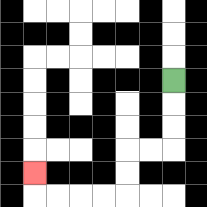{'start': '[7, 3]', 'end': '[1, 7]', 'path_directions': 'D,D,D,L,L,D,D,L,L,L,L,U', 'path_coordinates': '[[7, 3], [7, 4], [7, 5], [7, 6], [6, 6], [5, 6], [5, 7], [5, 8], [4, 8], [3, 8], [2, 8], [1, 8], [1, 7]]'}